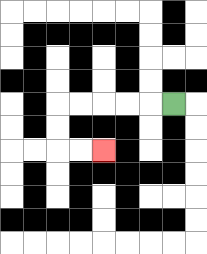{'start': '[7, 4]', 'end': '[4, 6]', 'path_directions': 'L,L,L,L,L,D,D,R,R', 'path_coordinates': '[[7, 4], [6, 4], [5, 4], [4, 4], [3, 4], [2, 4], [2, 5], [2, 6], [3, 6], [4, 6]]'}